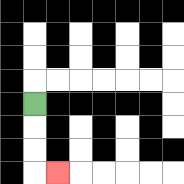{'start': '[1, 4]', 'end': '[2, 7]', 'path_directions': 'D,D,D,R', 'path_coordinates': '[[1, 4], [1, 5], [1, 6], [1, 7], [2, 7]]'}